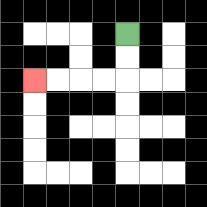{'start': '[5, 1]', 'end': '[1, 3]', 'path_directions': 'D,D,L,L,L,L', 'path_coordinates': '[[5, 1], [5, 2], [5, 3], [4, 3], [3, 3], [2, 3], [1, 3]]'}